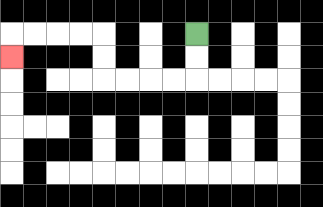{'start': '[8, 1]', 'end': '[0, 2]', 'path_directions': 'D,D,L,L,L,L,U,U,L,L,L,L,D', 'path_coordinates': '[[8, 1], [8, 2], [8, 3], [7, 3], [6, 3], [5, 3], [4, 3], [4, 2], [4, 1], [3, 1], [2, 1], [1, 1], [0, 1], [0, 2]]'}